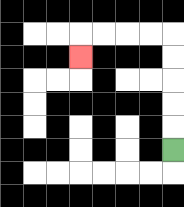{'start': '[7, 6]', 'end': '[3, 2]', 'path_directions': 'U,U,U,U,U,L,L,L,L,D', 'path_coordinates': '[[7, 6], [7, 5], [7, 4], [7, 3], [7, 2], [7, 1], [6, 1], [5, 1], [4, 1], [3, 1], [3, 2]]'}